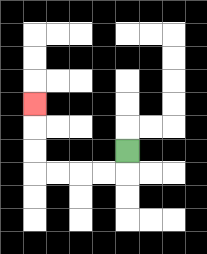{'start': '[5, 6]', 'end': '[1, 4]', 'path_directions': 'D,L,L,L,L,U,U,U', 'path_coordinates': '[[5, 6], [5, 7], [4, 7], [3, 7], [2, 7], [1, 7], [1, 6], [1, 5], [1, 4]]'}